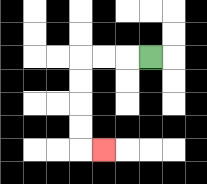{'start': '[6, 2]', 'end': '[4, 6]', 'path_directions': 'L,L,L,D,D,D,D,R', 'path_coordinates': '[[6, 2], [5, 2], [4, 2], [3, 2], [3, 3], [3, 4], [3, 5], [3, 6], [4, 6]]'}